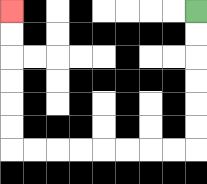{'start': '[8, 0]', 'end': '[0, 0]', 'path_directions': 'D,D,D,D,D,D,L,L,L,L,L,L,L,L,U,U,U,U,U,U', 'path_coordinates': '[[8, 0], [8, 1], [8, 2], [8, 3], [8, 4], [8, 5], [8, 6], [7, 6], [6, 6], [5, 6], [4, 6], [3, 6], [2, 6], [1, 6], [0, 6], [0, 5], [0, 4], [0, 3], [0, 2], [0, 1], [0, 0]]'}